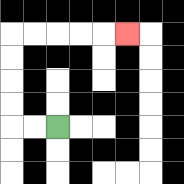{'start': '[2, 5]', 'end': '[5, 1]', 'path_directions': 'L,L,U,U,U,U,R,R,R,R,R', 'path_coordinates': '[[2, 5], [1, 5], [0, 5], [0, 4], [0, 3], [0, 2], [0, 1], [1, 1], [2, 1], [3, 1], [4, 1], [5, 1]]'}